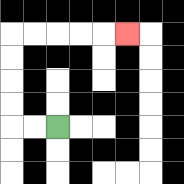{'start': '[2, 5]', 'end': '[5, 1]', 'path_directions': 'L,L,U,U,U,U,R,R,R,R,R', 'path_coordinates': '[[2, 5], [1, 5], [0, 5], [0, 4], [0, 3], [0, 2], [0, 1], [1, 1], [2, 1], [3, 1], [4, 1], [5, 1]]'}